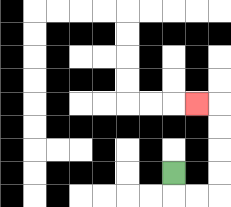{'start': '[7, 7]', 'end': '[8, 4]', 'path_directions': 'D,R,R,U,U,U,U,L', 'path_coordinates': '[[7, 7], [7, 8], [8, 8], [9, 8], [9, 7], [9, 6], [9, 5], [9, 4], [8, 4]]'}